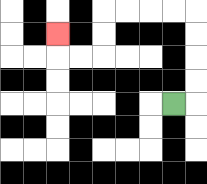{'start': '[7, 4]', 'end': '[2, 1]', 'path_directions': 'R,U,U,U,U,L,L,L,L,D,D,L,L,U', 'path_coordinates': '[[7, 4], [8, 4], [8, 3], [8, 2], [8, 1], [8, 0], [7, 0], [6, 0], [5, 0], [4, 0], [4, 1], [4, 2], [3, 2], [2, 2], [2, 1]]'}